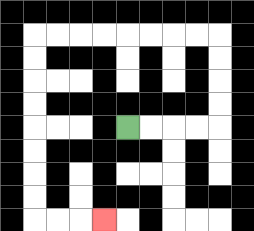{'start': '[5, 5]', 'end': '[4, 9]', 'path_directions': 'R,R,R,R,U,U,U,U,L,L,L,L,L,L,L,L,D,D,D,D,D,D,D,D,R,R,R', 'path_coordinates': '[[5, 5], [6, 5], [7, 5], [8, 5], [9, 5], [9, 4], [9, 3], [9, 2], [9, 1], [8, 1], [7, 1], [6, 1], [5, 1], [4, 1], [3, 1], [2, 1], [1, 1], [1, 2], [1, 3], [1, 4], [1, 5], [1, 6], [1, 7], [1, 8], [1, 9], [2, 9], [3, 9], [4, 9]]'}